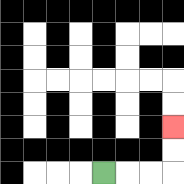{'start': '[4, 7]', 'end': '[7, 5]', 'path_directions': 'R,R,R,U,U', 'path_coordinates': '[[4, 7], [5, 7], [6, 7], [7, 7], [7, 6], [7, 5]]'}